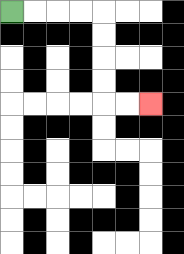{'start': '[0, 0]', 'end': '[6, 4]', 'path_directions': 'R,R,R,R,D,D,D,D,R,R', 'path_coordinates': '[[0, 0], [1, 0], [2, 0], [3, 0], [4, 0], [4, 1], [4, 2], [4, 3], [4, 4], [5, 4], [6, 4]]'}